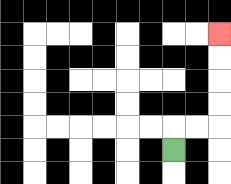{'start': '[7, 6]', 'end': '[9, 1]', 'path_directions': 'U,R,R,U,U,U,U', 'path_coordinates': '[[7, 6], [7, 5], [8, 5], [9, 5], [9, 4], [9, 3], [9, 2], [9, 1]]'}